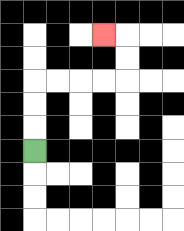{'start': '[1, 6]', 'end': '[4, 1]', 'path_directions': 'U,U,U,R,R,R,R,U,U,L', 'path_coordinates': '[[1, 6], [1, 5], [1, 4], [1, 3], [2, 3], [3, 3], [4, 3], [5, 3], [5, 2], [5, 1], [4, 1]]'}